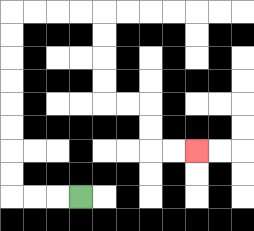{'start': '[3, 8]', 'end': '[8, 6]', 'path_directions': 'L,L,L,U,U,U,U,U,U,U,U,R,R,R,R,D,D,D,D,R,R,D,D,R,R', 'path_coordinates': '[[3, 8], [2, 8], [1, 8], [0, 8], [0, 7], [0, 6], [0, 5], [0, 4], [0, 3], [0, 2], [0, 1], [0, 0], [1, 0], [2, 0], [3, 0], [4, 0], [4, 1], [4, 2], [4, 3], [4, 4], [5, 4], [6, 4], [6, 5], [6, 6], [7, 6], [8, 6]]'}